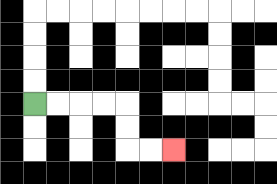{'start': '[1, 4]', 'end': '[7, 6]', 'path_directions': 'R,R,R,R,D,D,R,R', 'path_coordinates': '[[1, 4], [2, 4], [3, 4], [4, 4], [5, 4], [5, 5], [5, 6], [6, 6], [7, 6]]'}